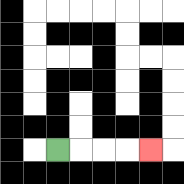{'start': '[2, 6]', 'end': '[6, 6]', 'path_directions': 'R,R,R,R', 'path_coordinates': '[[2, 6], [3, 6], [4, 6], [5, 6], [6, 6]]'}